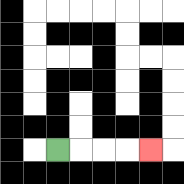{'start': '[2, 6]', 'end': '[6, 6]', 'path_directions': 'R,R,R,R', 'path_coordinates': '[[2, 6], [3, 6], [4, 6], [5, 6], [6, 6]]'}